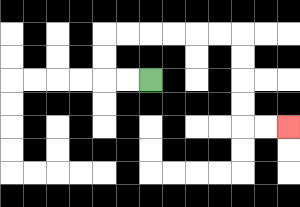{'start': '[6, 3]', 'end': '[12, 5]', 'path_directions': 'L,L,U,U,R,R,R,R,R,R,D,D,D,D,R,R', 'path_coordinates': '[[6, 3], [5, 3], [4, 3], [4, 2], [4, 1], [5, 1], [6, 1], [7, 1], [8, 1], [9, 1], [10, 1], [10, 2], [10, 3], [10, 4], [10, 5], [11, 5], [12, 5]]'}